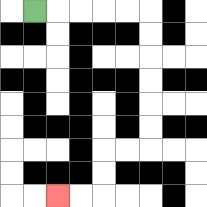{'start': '[1, 0]', 'end': '[2, 8]', 'path_directions': 'R,R,R,R,R,D,D,D,D,D,D,L,L,D,D,L,L', 'path_coordinates': '[[1, 0], [2, 0], [3, 0], [4, 0], [5, 0], [6, 0], [6, 1], [6, 2], [6, 3], [6, 4], [6, 5], [6, 6], [5, 6], [4, 6], [4, 7], [4, 8], [3, 8], [2, 8]]'}